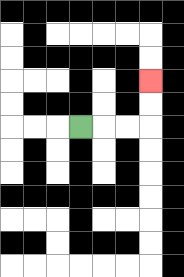{'start': '[3, 5]', 'end': '[6, 3]', 'path_directions': 'R,R,R,U,U', 'path_coordinates': '[[3, 5], [4, 5], [5, 5], [6, 5], [6, 4], [6, 3]]'}